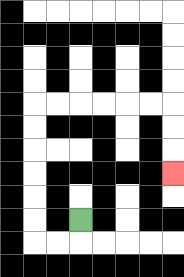{'start': '[3, 9]', 'end': '[7, 7]', 'path_directions': 'D,L,L,U,U,U,U,U,U,R,R,R,R,R,R,D,D,D', 'path_coordinates': '[[3, 9], [3, 10], [2, 10], [1, 10], [1, 9], [1, 8], [1, 7], [1, 6], [1, 5], [1, 4], [2, 4], [3, 4], [4, 4], [5, 4], [6, 4], [7, 4], [7, 5], [7, 6], [7, 7]]'}